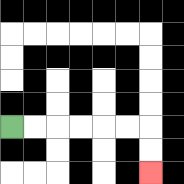{'start': '[0, 5]', 'end': '[6, 7]', 'path_directions': 'R,R,R,R,R,R,D,D', 'path_coordinates': '[[0, 5], [1, 5], [2, 5], [3, 5], [4, 5], [5, 5], [6, 5], [6, 6], [6, 7]]'}